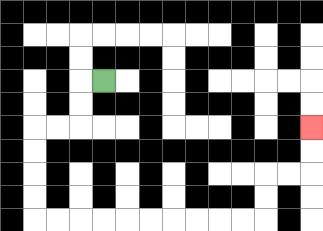{'start': '[4, 3]', 'end': '[13, 5]', 'path_directions': 'L,D,D,L,L,D,D,D,D,R,R,R,R,R,R,R,R,R,R,U,U,R,R,U,U', 'path_coordinates': '[[4, 3], [3, 3], [3, 4], [3, 5], [2, 5], [1, 5], [1, 6], [1, 7], [1, 8], [1, 9], [2, 9], [3, 9], [4, 9], [5, 9], [6, 9], [7, 9], [8, 9], [9, 9], [10, 9], [11, 9], [11, 8], [11, 7], [12, 7], [13, 7], [13, 6], [13, 5]]'}